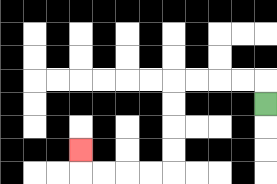{'start': '[11, 4]', 'end': '[3, 6]', 'path_directions': 'U,L,L,L,L,D,D,D,D,L,L,L,L,U', 'path_coordinates': '[[11, 4], [11, 3], [10, 3], [9, 3], [8, 3], [7, 3], [7, 4], [7, 5], [7, 6], [7, 7], [6, 7], [5, 7], [4, 7], [3, 7], [3, 6]]'}